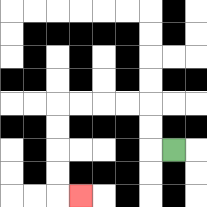{'start': '[7, 6]', 'end': '[3, 8]', 'path_directions': 'L,U,U,L,L,L,L,D,D,D,D,R', 'path_coordinates': '[[7, 6], [6, 6], [6, 5], [6, 4], [5, 4], [4, 4], [3, 4], [2, 4], [2, 5], [2, 6], [2, 7], [2, 8], [3, 8]]'}